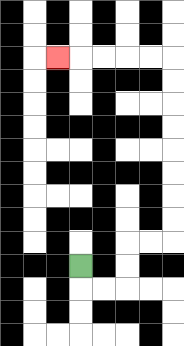{'start': '[3, 11]', 'end': '[2, 2]', 'path_directions': 'D,R,R,U,U,R,R,U,U,U,U,U,U,U,U,L,L,L,L,L', 'path_coordinates': '[[3, 11], [3, 12], [4, 12], [5, 12], [5, 11], [5, 10], [6, 10], [7, 10], [7, 9], [7, 8], [7, 7], [7, 6], [7, 5], [7, 4], [7, 3], [7, 2], [6, 2], [5, 2], [4, 2], [3, 2], [2, 2]]'}